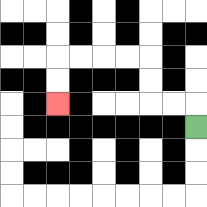{'start': '[8, 5]', 'end': '[2, 4]', 'path_directions': 'U,L,L,U,U,L,L,L,L,D,D', 'path_coordinates': '[[8, 5], [8, 4], [7, 4], [6, 4], [6, 3], [6, 2], [5, 2], [4, 2], [3, 2], [2, 2], [2, 3], [2, 4]]'}